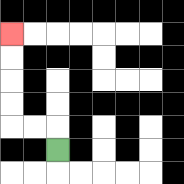{'start': '[2, 6]', 'end': '[0, 1]', 'path_directions': 'U,L,L,U,U,U,U', 'path_coordinates': '[[2, 6], [2, 5], [1, 5], [0, 5], [0, 4], [0, 3], [0, 2], [0, 1]]'}